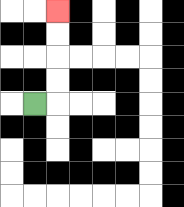{'start': '[1, 4]', 'end': '[2, 0]', 'path_directions': 'R,U,U,U,U', 'path_coordinates': '[[1, 4], [2, 4], [2, 3], [2, 2], [2, 1], [2, 0]]'}